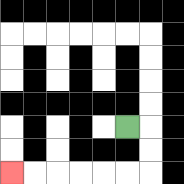{'start': '[5, 5]', 'end': '[0, 7]', 'path_directions': 'R,D,D,L,L,L,L,L,L', 'path_coordinates': '[[5, 5], [6, 5], [6, 6], [6, 7], [5, 7], [4, 7], [3, 7], [2, 7], [1, 7], [0, 7]]'}